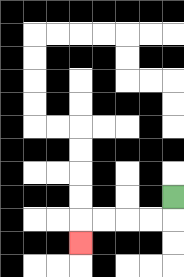{'start': '[7, 8]', 'end': '[3, 10]', 'path_directions': 'D,L,L,L,L,D', 'path_coordinates': '[[7, 8], [7, 9], [6, 9], [5, 9], [4, 9], [3, 9], [3, 10]]'}